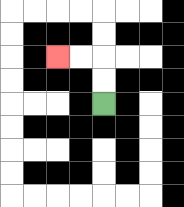{'start': '[4, 4]', 'end': '[2, 2]', 'path_directions': 'U,U,L,L', 'path_coordinates': '[[4, 4], [4, 3], [4, 2], [3, 2], [2, 2]]'}